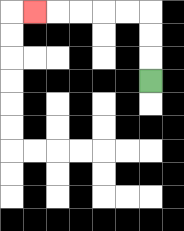{'start': '[6, 3]', 'end': '[1, 0]', 'path_directions': 'U,U,U,L,L,L,L,L', 'path_coordinates': '[[6, 3], [6, 2], [6, 1], [6, 0], [5, 0], [4, 0], [3, 0], [2, 0], [1, 0]]'}